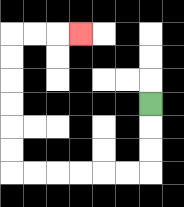{'start': '[6, 4]', 'end': '[3, 1]', 'path_directions': 'D,D,D,L,L,L,L,L,L,U,U,U,U,U,U,R,R,R', 'path_coordinates': '[[6, 4], [6, 5], [6, 6], [6, 7], [5, 7], [4, 7], [3, 7], [2, 7], [1, 7], [0, 7], [0, 6], [0, 5], [0, 4], [0, 3], [0, 2], [0, 1], [1, 1], [2, 1], [3, 1]]'}